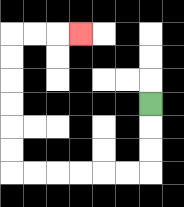{'start': '[6, 4]', 'end': '[3, 1]', 'path_directions': 'D,D,D,L,L,L,L,L,L,U,U,U,U,U,U,R,R,R', 'path_coordinates': '[[6, 4], [6, 5], [6, 6], [6, 7], [5, 7], [4, 7], [3, 7], [2, 7], [1, 7], [0, 7], [0, 6], [0, 5], [0, 4], [0, 3], [0, 2], [0, 1], [1, 1], [2, 1], [3, 1]]'}